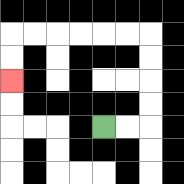{'start': '[4, 5]', 'end': '[0, 3]', 'path_directions': 'R,R,U,U,U,U,L,L,L,L,L,L,D,D', 'path_coordinates': '[[4, 5], [5, 5], [6, 5], [6, 4], [6, 3], [6, 2], [6, 1], [5, 1], [4, 1], [3, 1], [2, 1], [1, 1], [0, 1], [0, 2], [0, 3]]'}